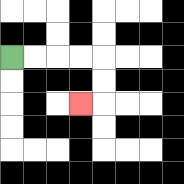{'start': '[0, 2]', 'end': '[3, 4]', 'path_directions': 'R,R,R,R,D,D,L', 'path_coordinates': '[[0, 2], [1, 2], [2, 2], [3, 2], [4, 2], [4, 3], [4, 4], [3, 4]]'}